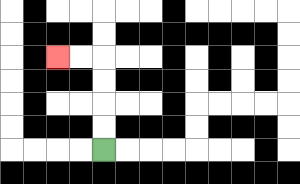{'start': '[4, 6]', 'end': '[2, 2]', 'path_directions': 'U,U,U,U,L,L', 'path_coordinates': '[[4, 6], [4, 5], [4, 4], [4, 3], [4, 2], [3, 2], [2, 2]]'}